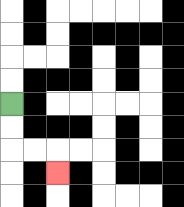{'start': '[0, 4]', 'end': '[2, 7]', 'path_directions': 'D,D,R,R,D', 'path_coordinates': '[[0, 4], [0, 5], [0, 6], [1, 6], [2, 6], [2, 7]]'}